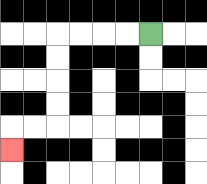{'start': '[6, 1]', 'end': '[0, 6]', 'path_directions': 'L,L,L,L,D,D,D,D,L,L,D', 'path_coordinates': '[[6, 1], [5, 1], [4, 1], [3, 1], [2, 1], [2, 2], [2, 3], [2, 4], [2, 5], [1, 5], [0, 5], [0, 6]]'}